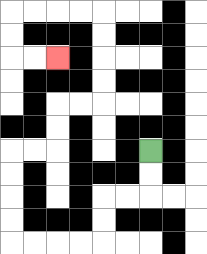{'start': '[6, 6]', 'end': '[2, 2]', 'path_directions': 'D,D,L,L,D,D,L,L,L,L,U,U,U,U,R,R,U,U,R,R,U,U,U,U,L,L,L,L,D,D,R,R', 'path_coordinates': '[[6, 6], [6, 7], [6, 8], [5, 8], [4, 8], [4, 9], [4, 10], [3, 10], [2, 10], [1, 10], [0, 10], [0, 9], [0, 8], [0, 7], [0, 6], [1, 6], [2, 6], [2, 5], [2, 4], [3, 4], [4, 4], [4, 3], [4, 2], [4, 1], [4, 0], [3, 0], [2, 0], [1, 0], [0, 0], [0, 1], [0, 2], [1, 2], [2, 2]]'}